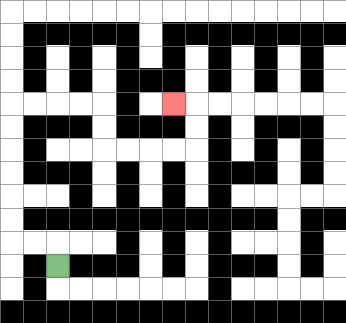{'start': '[2, 11]', 'end': '[7, 4]', 'path_directions': 'U,L,L,U,U,U,U,U,U,R,R,R,R,D,D,R,R,R,R,U,U,L', 'path_coordinates': '[[2, 11], [2, 10], [1, 10], [0, 10], [0, 9], [0, 8], [0, 7], [0, 6], [0, 5], [0, 4], [1, 4], [2, 4], [3, 4], [4, 4], [4, 5], [4, 6], [5, 6], [6, 6], [7, 6], [8, 6], [8, 5], [8, 4], [7, 4]]'}